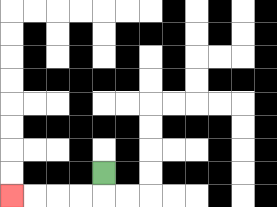{'start': '[4, 7]', 'end': '[0, 8]', 'path_directions': 'D,L,L,L,L', 'path_coordinates': '[[4, 7], [4, 8], [3, 8], [2, 8], [1, 8], [0, 8]]'}